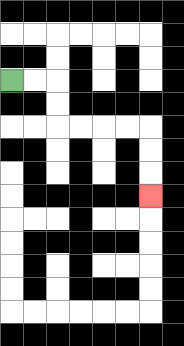{'start': '[0, 3]', 'end': '[6, 8]', 'path_directions': 'R,R,D,D,R,R,R,R,D,D,D', 'path_coordinates': '[[0, 3], [1, 3], [2, 3], [2, 4], [2, 5], [3, 5], [4, 5], [5, 5], [6, 5], [6, 6], [6, 7], [6, 8]]'}